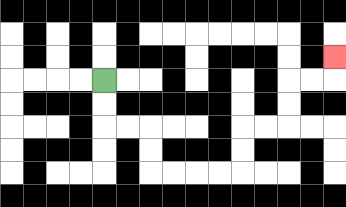{'start': '[4, 3]', 'end': '[14, 2]', 'path_directions': 'D,D,R,R,D,D,R,R,R,R,U,U,R,R,U,U,R,R,U', 'path_coordinates': '[[4, 3], [4, 4], [4, 5], [5, 5], [6, 5], [6, 6], [6, 7], [7, 7], [8, 7], [9, 7], [10, 7], [10, 6], [10, 5], [11, 5], [12, 5], [12, 4], [12, 3], [13, 3], [14, 3], [14, 2]]'}